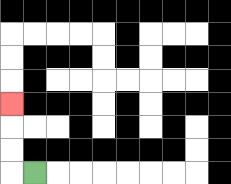{'start': '[1, 7]', 'end': '[0, 4]', 'path_directions': 'L,U,U,U', 'path_coordinates': '[[1, 7], [0, 7], [0, 6], [0, 5], [0, 4]]'}